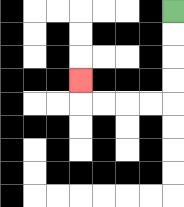{'start': '[7, 0]', 'end': '[3, 3]', 'path_directions': 'D,D,D,D,L,L,L,L,U', 'path_coordinates': '[[7, 0], [7, 1], [7, 2], [7, 3], [7, 4], [6, 4], [5, 4], [4, 4], [3, 4], [3, 3]]'}